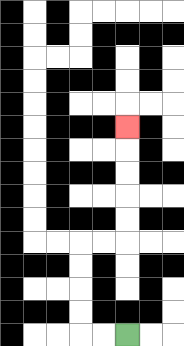{'start': '[5, 14]', 'end': '[5, 5]', 'path_directions': 'L,L,U,U,U,U,R,R,U,U,U,U,U', 'path_coordinates': '[[5, 14], [4, 14], [3, 14], [3, 13], [3, 12], [3, 11], [3, 10], [4, 10], [5, 10], [5, 9], [5, 8], [5, 7], [5, 6], [5, 5]]'}